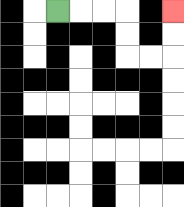{'start': '[2, 0]', 'end': '[7, 0]', 'path_directions': 'R,R,R,D,D,R,R,U,U', 'path_coordinates': '[[2, 0], [3, 0], [4, 0], [5, 0], [5, 1], [5, 2], [6, 2], [7, 2], [7, 1], [7, 0]]'}